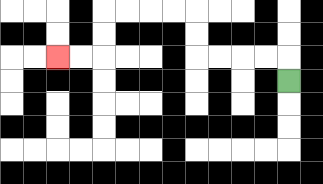{'start': '[12, 3]', 'end': '[2, 2]', 'path_directions': 'U,L,L,L,L,U,U,L,L,L,L,D,D,L,L', 'path_coordinates': '[[12, 3], [12, 2], [11, 2], [10, 2], [9, 2], [8, 2], [8, 1], [8, 0], [7, 0], [6, 0], [5, 0], [4, 0], [4, 1], [4, 2], [3, 2], [2, 2]]'}